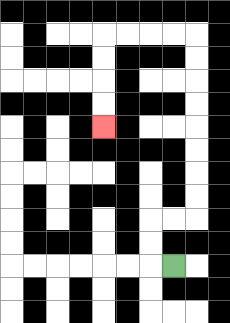{'start': '[7, 11]', 'end': '[4, 5]', 'path_directions': 'L,U,U,R,R,U,U,U,U,U,U,U,U,L,L,L,L,D,D,D,D', 'path_coordinates': '[[7, 11], [6, 11], [6, 10], [6, 9], [7, 9], [8, 9], [8, 8], [8, 7], [8, 6], [8, 5], [8, 4], [8, 3], [8, 2], [8, 1], [7, 1], [6, 1], [5, 1], [4, 1], [4, 2], [4, 3], [4, 4], [4, 5]]'}